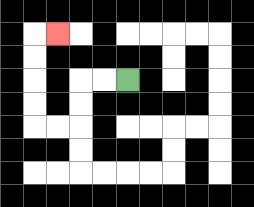{'start': '[5, 3]', 'end': '[2, 1]', 'path_directions': 'L,L,D,D,L,L,U,U,U,U,R', 'path_coordinates': '[[5, 3], [4, 3], [3, 3], [3, 4], [3, 5], [2, 5], [1, 5], [1, 4], [1, 3], [1, 2], [1, 1], [2, 1]]'}